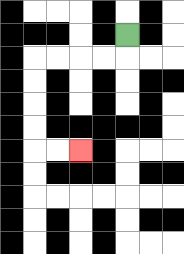{'start': '[5, 1]', 'end': '[3, 6]', 'path_directions': 'D,L,L,L,L,D,D,D,D,R,R', 'path_coordinates': '[[5, 1], [5, 2], [4, 2], [3, 2], [2, 2], [1, 2], [1, 3], [1, 4], [1, 5], [1, 6], [2, 6], [3, 6]]'}